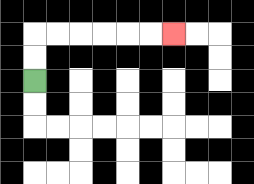{'start': '[1, 3]', 'end': '[7, 1]', 'path_directions': 'U,U,R,R,R,R,R,R', 'path_coordinates': '[[1, 3], [1, 2], [1, 1], [2, 1], [3, 1], [4, 1], [5, 1], [6, 1], [7, 1]]'}